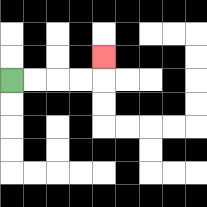{'start': '[0, 3]', 'end': '[4, 2]', 'path_directions': 'R,R,R,R,U', 'path_coordinates': '[[0, 3], [1, 3], [2, 3], [3, 3], [4, 3], [4, 2]]'}